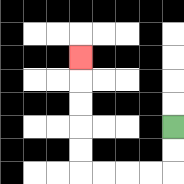{'start': '[7, 5]', 'end': '[3, 2]', 'path_directions': 'D,D,L,L,L,L,U,U,U,U,U', 'path_coordinates': '[[7, 5], [7, 6], [7, 7], [6, 7], [5, 7], [4, 7], [3, 7], [3, 6], [3, 5], [3, 4], [3, 3], [3, 2]]'}